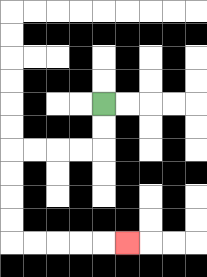{'start': '[4, 4]', 'end': '[5, 10]', 'path_directions': 'D,D,L,L,L,L,D,D,D,D,R,R,R,R,R', 'path_coordinates': '[[4, 4], [4, 5], [4, 6], [3, 6], [2, 6], [1, 6], [0, 6], [0, 7], [0, 8], [0, 9], [0, 10], [1, 10], [2, 10], [3, 10], [4, 10], [5, 10]]'}